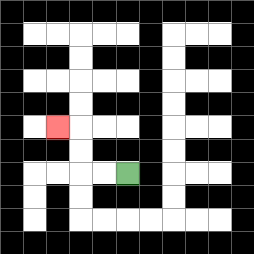{'start': '[5, 7]', 'end': '[2, 5]', 'path_directions': 'L,L,U,U,L', 'path_coordinates': '[[5, 7], [4, 7], [3, 7], [3, 6], [3, 5], [2, 5]]'}